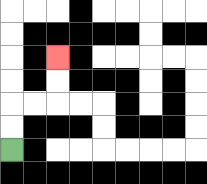{'start': '[0, 6]', 'end': '[2, 2]', 'path_directions': 'U,U,R,R,U,U', 'path_coordinates': '[[0, 6], [0, 5], [0, 4], [1, 4], [2, 4], [2, 3], [2, 2]]'}